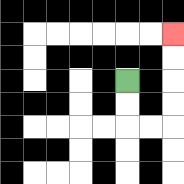{'start': '[5, 3]', 'end': '[7, 1]', 'path_directions': 'D,D,R,R,U,U,U,U', 'path_coordinates': '[[5, 3], [5, 4], [5, 5], [6, 5], [7, 5], [7, 4], [7, 3], [7, 2], [7, 1]]'}